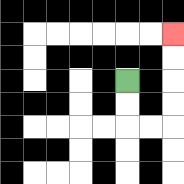{'start': '[5, 3]', 'end': '[7, 1]', 'path_directions': 'D,D,R,R,U,U,U,U', 'path_coordinates': '[[5, 3], [5, 4], [5, 5], [6, 5], [7, 5], [7, 4], [7, 3], [7, 2], [7, 1]]'}